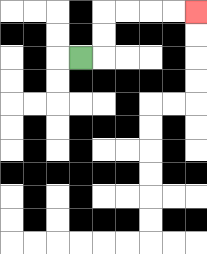{'start': '[3, 2]', 'end': '[8, 0]', 'path_directions': 'R,U,U,R,R,R,R', 'path_coordinates': '[[3, 2], [4, 2], [4, 1], [4, 0], [5, 0], [6, 0], [7, 0], [8, 0]]'}